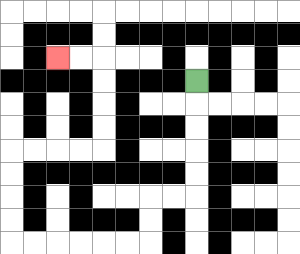{'start': '[8, 3]', 'end': '[2, 2]', 'path_directions': 'D,D,D,D,D,L,L,D,D,L,L,L,L,L,L,U,U,U,U,R,R,R,R,U,U,U,U,L,L', 'path_coordinates': '[[8, 3], [8, 4], [8, 5], [8, 6], [8, 7], [8, 8], [7, 8], [6, 8], [6, 9], [6, 10], [5, 10], [4, 10], [3, 10], [2, 10], [1, 10], [0, 10], [0, 9], [0, 8], [0, 7], [0, 6], [1, 6], [2, 6], [3, 6], [4, 6], [4, 5], [4, 4], [4, 3], [4, 2], [3, 2], [2, 2]]'}